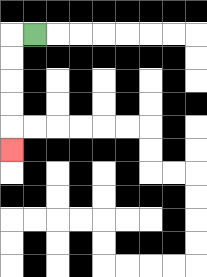{'start': '[1, 1]', 'end': '[0, 6]', 'path_directions': 'L,D,D,D,D,D', 'path_coordinates': '[[1, 1], [0, 1], [0, 2], [0, 3], [0, 4], [0, 5], [0, 6]]'}